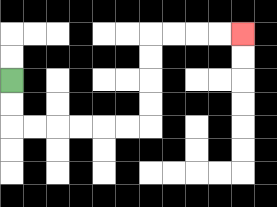{'start': '[0, 3]', 'end': '[10, 1]', 'path_directions': 'D,D,R,R,R,R,R,R,U,U,U,U,R,R,R,R', 'path_coordinates': '[[0, 3], [0, 4], [0, 5], [1, 5], [2, 5], [3, 5], [4, 5], [5, 5], [6, 5], [6, 4], [6, 3], [6, 2], [6, 1], [7, 1], [8, 1], [9, 1], [10, 1]]'}